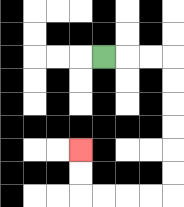{'start': '[4, 2]', 'end': '[3, 6]', 'path_directions': 'R,R,R,D,D,D,D,D,D,L,L,L,L,U,U', 'path_coordinates': '[[4, 2], [5, 2], [6, 2], [7, 2], [7, 3], [7, 4], [7, 5], [7, 6], [7, 7], [7, 8], [6, 8], [5, 8], [4, 8], [3, 8], [3, 7], [3, 6]]'}